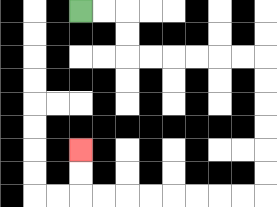{'start': '[3, 0]', 'end': '[3, 6]', 'path_directions': 'R,R,D,D,R,R,R,R,R,R,D,D,D,D,D,D,L,L,L,L,L,L,L,L,U,U', 'path_coordinates': '[[3, 0], [4, 0], [5, 0], [5, 1], [5, 2], [6, 2], [7, 2], [8, 2], [9, 2], [10, 2], [11, 2], [11, 3], [11, 4], [11, 5], [11, 6], [11, 7], [11, 8], [10, 8], [9, 8], [8, 8], [7, 8], [6, 8], [5, 8], [4, 8], [3, 8], [3, 7], [3, 6]]'}